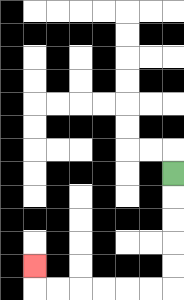{'start': '[7, 7]', 'end': '[1, 11]', 'path_directions': 'D,D,D,D,D,L,L,L,L,L,L,U', 'path_coordinates': '[[7, 7], [7, 8], [7, 9], [7, 10], [7, 11], [7, 12], [6, 12], [5, 12], [4, 12], [3, 12], [2, 12], [1, 12], [1, 11]]'}